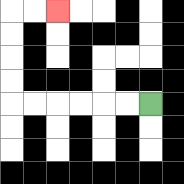{'start': '[6, 4]', 'end': '[2, 0]', 'path_directions': 'L,L,L,L,L,L,U,U,U,U,R,R', 'path_coordinates': '[[6, 4], [5, 4], [4, 4], [3, 4], [2, 4], [1, 4], [0, 4], [0, 3], [0, 2], [0, 1], [0, 0], [1, 0], [2, 0]]'}